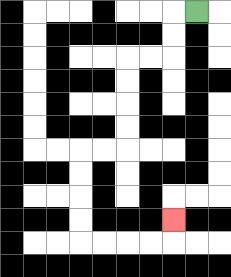{'start': '[8, 0]', 'end': '[7, 9]', 'path_directions': 'L,D,D,L,L,D,D,D,D,L,L,D,D,D,D,R,R,R,R,U', 'path_coordinates': '[[8, 0], [7, 0], [7, 1], [7, 2], [6, 2], [5, 2], [5, 3], [5, 4], [5, 5], [5, 6], [4, 6], [3, 6], [3, 7], [3, 8], [3, 9], [3, 10], [4, 10], [5, 10], [6, 10], [7, 10], [7, 9]]'}